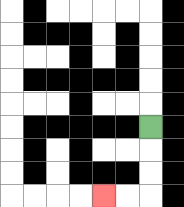{'start': '[6, 5]', 'end': '[4, 8]', 'path_directions': 'D,D,D,L,L', 'path_coordinates': '[[6, 5], [6, 6], [6, 7], [6, 8], [5, 8], [4, 8]]'}